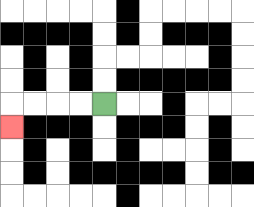{'start': '[4, 4]', 'end': '[0, 5]', 'path_directions': 'L,L,L,L,D', 'path_coordinates': '[[4, 4], [3, 4], [2, 4], [1, 4], [0, 4], [0, 5]]'}